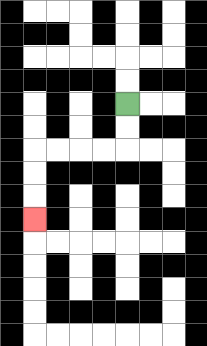{'start': '[5, 4]', 'end': '[1, 9]', 'path_directions': 'D,D,L,L,L,L,D,D,D', 'path_coordinates': '[[5, 4], [5, 5], [5, 6], [4, 6], [3, 6], [2, 6], [1, 6], [1, 7], [1, 8], [1, 9]]'}